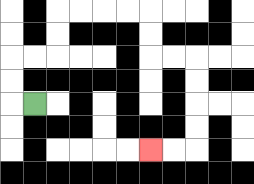{'start': '[1, 4]', 'end': '[6, 6]', 'path_directions': 'L,U,U,R,R,U,U,R,R,R,R,D,D,R,R,D,D,D,D,L,L', 'path_coordinates': '[[1, 4], [0, 4], [0, 3], [0, 2], [1, 2], [2, 2], [2, 1], [2, 0], [3, 0], [4, 0], [5, 0], [6, 0], [6, 1], [6, 2], [7, 2], [8, 2], [8, 3], [8, 4], [8, 5], [8, 6], [7, 6], [6, 6]]'}